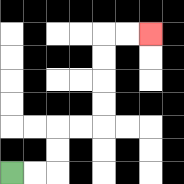{'start': '[0, 7]', 'end': '[6, 1]', 'path_directions': 'R,R,U,U,R,R,U,U,U,U,R,R', 'path_coordinates': '[[0, 7], [1, 7], [2, 7], [2, 6], [2, 5], [3, 5], [4, 5], [4, 4], [4, 3], [4, 2], [4, 1], [5, 1], [6, 1]]'}